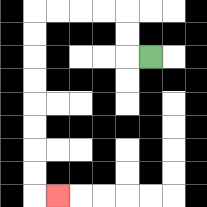{'start': '[6, 2]', 'end': '[2, 8]', 'path_directions': 'L,U,U,L,L,L,L,D,D,D,D,D,D,D,D,R', 'path_coordinates': '[[6, 2], [5, 2], [5, 1], [5, 0], [4, 0], [3, 0], [2, 0], [1, 0], [1, 1], [1, 2], [1, 3], [1, 4], [1, 5], [1, 6], [1, 7], [1, 8], [2, 8]]'}